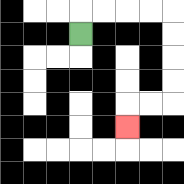{'start': '[3, 1]', 'end': '[5, 5]', 'path_directions': 'U,R,R,R,R,D,D,D,D,L,L,D', 'path_coordinates': '[[3, 1], [3, 0], [4, 0], [5, 0], [6, 0], [7, 0], [7, 1], [7, 2], [7, 3], [7, 4], [6, 4], [5, 4], [5, 5]]'}